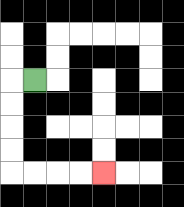{'start': '[1, 3]', 'end': '[4, 7]', 'path_directions': 'L,D,D,D,D,R,R,R,R', 'path_coordinates': '[[1, 3], [0, 3], [0, 4], [0, 5], [0, 6], [0, 7], [1, 7], [2, 7], [3, 7], [4, 7]]'}